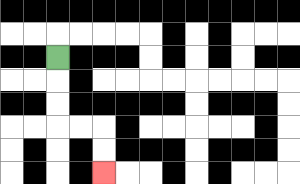{'start': '[2, 2]', 'end': '[4, 7]', 'path_directions': 'D,D,D,R,R,D,D', 'path_coordinates': '[[2, 2], [2, 3], [2, 4], [2, 5], [3, 5], [4, 5], [4, 6], [4, 7]]'}